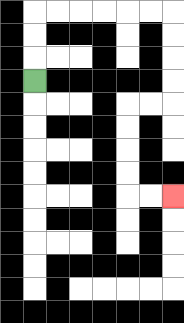{'start': '[1, 3]', 'end': '[7, 8]', 'path_directions': 'U,U,U,R,R,R,R,R,R,D,D,D,D,L,L,D,D,D,D,R,R', 'path_coordinates': '[[1, 3], [1, 2], [1, 1], [1, 0], [2, 0], [3, 0], [4, 0], [5, 0], [6, 0], [7, 0], [7, 1], [7, 2], [7, 3], [7, 4], [6, 4], [5, 4], [5, 5], [5, 6], [5, 7], [5, 8], [6, 8], [7, 8]]'}